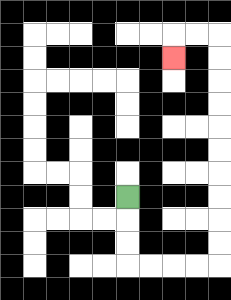{'start': '[5, 8]', 'end': '[7, 2]', 'path_directions': 'D,D,D,R,R,R,R,U,U,U,U,U,U,U,U,U,U,L,L,D', 'path_coordinates': '[[5, 8], [5, 9], [5, 10], [5, 11], [6, 11], [7, 11], [8, 11], [9, 11], [9, 10], [9, 9], [9, 8], [9, 7], [9, 6], [9, 5], [9, 4], [9, 3], [9, 2], [9, 1], [8, 1], [7, 1], [7, 2]]'}